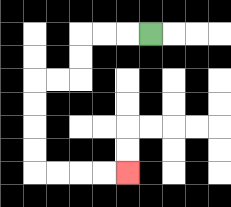{'start': '[6, 1]', 'end': '[5, 7]', 'path_directions': 'L,L,L,D,D,L,L,D,D,D,D,R,R,R,R', 'path_coordinates': '[[6, 1], [5, 1], [4, 1], [3, 1], [3, 2], [3, 3], [2, 3], [1, 3], [1, 4], [1, 5], [1, 6], [1, 7], [2, 7], [3, 7], [4, 7], [5, 7]]'}